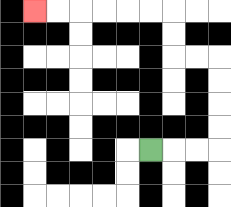{'start': '[6, 6]', 'end': '[1, 0]', 'path_directions': 'R,R,R,U,U,U,U,L,L,U,U,L,L,L,L,L,L', 'path_coordinates': '[[6, 6], [7, 6], [8, 6], [9, 6], [9, 5], [9, 4], [9, 3], [9, 2], [8, 2], [7, 2], [7, 1], [7, 0], [6, 0], [5, 0], [4, 0], [3, 0], [2, 0], [1, 0]]'}